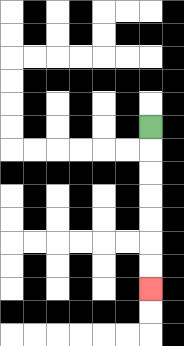{'start': '[6, 5]', 'end': '[6, 12]', 'path_directions': 'D,D,D,D,D,D,D', 'path_coordinates': '[[6, 5], [6, 6], [6, 7], [6, 8], [6, 9], [6, 10], [6, 11], [6, 12]]'}